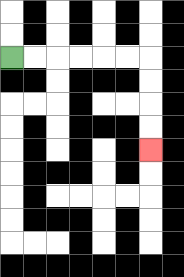{'start': '[0, 2]', 'end': '[6, 6]', 'path_directions': 'R,R,R,R,R,R,D,D,D,D', 'path_coordinates': '[[0, 2], [1, 2], [2, 2], [3, 2], [4, 2], [5, 2], [6, 2], [6, 3], [6, 4], [6, 5], [6, 6]]'}